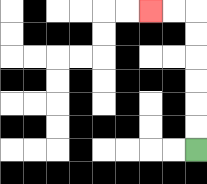{'start': '[8, 6]', 'end': '[6, 0]', 'path_directions': 'U,U,U,U,U,U,L,L', 'path_coordinates': '[[8, 6], [8, 5], [8, 4], [8, 3], [8, 2], [8, 1], [8, 0], [7, 0], [6, 0]]'}